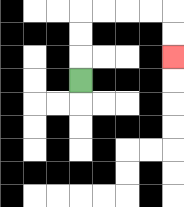{'start': '[3, 3]', 'end': '[7, 2]', 'path_directions': 'U,U,U,R,R,R,R,D,D', 'path_coordinates': '[[3, 3], [3, 2], [3, 1], [3, 0], [4, 0], [5, 0], [6, 0], [7, 0], [7, 1], [7, 2]]'}